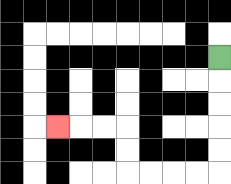{'start': '[9, 2]', 'end': '[2, 5]', 'path_directions': 'D,D,D,D,D,L,L,L,L,U,U,L,L,L', 'path_coordinates': '[[9, 2], [9, 3], [9, 4], [9, 5], [9, 6], [9, 7], [8, 7], [7, 7], [6, 7], [5, 7], [5, 6], [5, 5], [4, 5], [3, 5], [2, 5]]'}